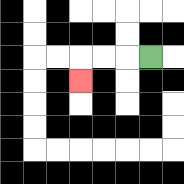{'start': '[6, 2]', 'end': '[3, 3]', 'path_directions': 'L,L,L,D', 'path_coordinates': '[[6, 2], [5, 2], [4, 2], [3, 2], [3, 3]]'}